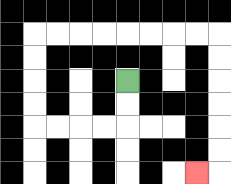{'start': '[5, 3]', 'end': '[8, 7]', 'path_directions': 'D,D,L,L,L,L,U,U,U,U,R,R,R,R,R,R,R,R,D,D,D,D,D,D,L', 'path_coordinates': '[[5, 3], [5, 4], [5, 5], [4, 5], [3, 5], [2, 5], [1, 5], [1, 4], [1, 3], [1, 2], [1, 1], [2, 1], [3, 1], [4, 1], [5, 1], [6, 1], [7, 1], [8, 1], [9, 1], [9, 2], [9, 3], [9, 4], [9, 5], [9, 6], [9, 7], [8, 7]]'}